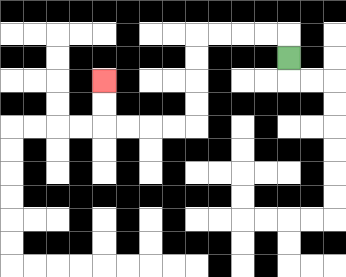{'start': '[12, 2]', 'end': '[4, 3]', 'path_directions': 'U,L,L,L,L,D,D,D,D,L,L,L,L,U,U', 'path_coordinates': '[[12, 2], [12, 1], [11, 1], [10, 1], [9, 1], [8, 1], [8, 2], [8, 3], [8, 4], [8, 5], [7, 5], [6, 5], [5, 5], [4, 5], [4, 4], [4, 3]]'}